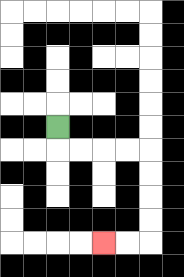{'start': '[2, 5]', 'end': '[4, 10]', 'path_directions': 'D,R,R,R,R,D,D,D,D,L,L', 'path_coordinates': '[[2, 5], [2, 6], [3, 6], [4, 6], [5, 6], [6, 6], [6, 7], [6, 8], [6, 9], [6, 10], [5, 10], [4, 10]]'}